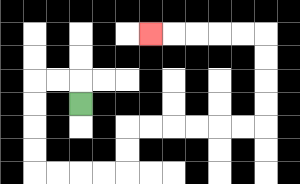{'start': '[3, 4]', 'end': '[6, 1]', 'path_directions': 'U,L,L,D,D,D,D,R,R,R,R,U,U,R,R,R,R,R,R,U,U,U,U,L,L,L,L,L', 'path_coordinates': '[[3, 4], [3, 3], [2, 3], [1, 3], [1, 4], [1, 5], [1, 6], [1, 7], [2, 7], [3, 7], [4, 7], [5, 7], [5, 6], [5, 5], [6, 5], [7, 5], [8, 5], [9, 5], [10, 5], [11, 5], [11, 4], [11, 3], [11, 2], [11, 1], [10, 1], [9, 1], [8, 1], [7, 1], [6, 1]]'}